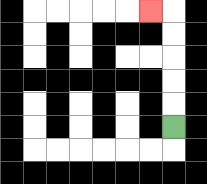{'start': '[7, 5]', 'end': '[6, 0]', 'path_directions': 'U,U,U,U,U,L', 'path_coordinates': '[[7, 5], [7, 4], [7, 3], [7, 2], [7, 1], [7, 0], [6, 0]]'}